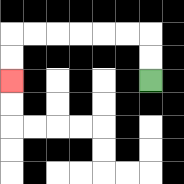{'start': '[6, 3]', 'end': '[0, 3]', 'path_directions': 'U,U,L,L,L,L,L,L,D,D', 'path_coordinates': '[[6, 3], [6, 2], [6, 1], [5, 1], [4, 1], [3, 1], [2, 1], [1, 1], [0, 1], [0, 2], [0, 3]]'}